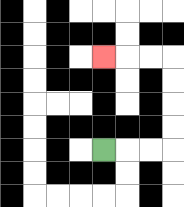{'start': '[4, 6]', 'end': '[4, 2]', 'path_directions': 'R,R,R,U,U,U,U,L,L,L', 'path_coordinates': '[[4, 6], [5, 6], [6, 6], [7, 6], [7, 5], [7, 4], [7, 3], [7, 2], [6, 2], [5, 2], [4, 2]]'}